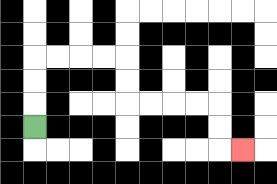{'start': '[1, 5]', 'end': '[10, 6]', 'path_directions': 'U,U,U,R,R,R,R,D,D,R,R,R,R,D,D,R', 'path_coordinates': '[[1, 5], [1, 4], [1, 3], [1, 2], [2, 2], [3, 2], [4, 2], [5, 2], [5, 3], [5, 4], [6, 4], [7, 4], [8, 4], [9, 4], [9, 5], [9, 6], [10, 6]]'}